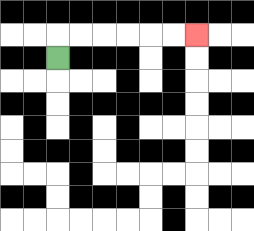{'start': '[2, 2]', 'end': '[8, 1]', 'path_directions': 'U,R,R,R,R,R,R', 'path_coordinates': '[[2, 2], [2, 1], [3, 1], [4, 1], [5, 1], [6, 1], [7, 1], [8, 1]]'}